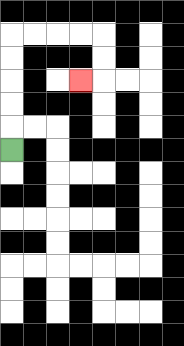{'start': '[0, 6]', 'end': '[3, 3]', 'path_directions': 'U,U,U,U,U,R,R,R,R,D,D,L', 'path_coordinates': '[[0, 6], [0, 5], [0, 4], [0, 3], [0, 2], [0, 1], [1, 1], [2, 1], [3, 1], [4, 1], [4, 2], [4, 3], [3, 3]]'}